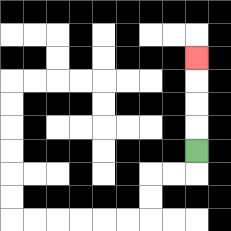{'start': '[8, 6]', 'end': '[8, 2]', 'path_directions': 'U,U,U,U', 'path_coordinates': '[[8, 6], [8, 5], [8, 4], [8, 3], [8, 2]]'}